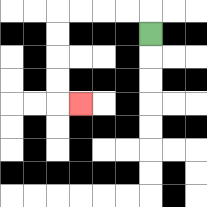{'start': '[6, 1]', 'end': '[3, 4]', 'path_directions': 'U,L,L,L,L,D,D,D,D,R', 'path_coordinates': '[[6, 1], [6, 0], [5, 0], [4, 0], [3, 0], [2, 0], [2, 1], [2, 2], [2, 3], [2, 4], [3, 4]]'}